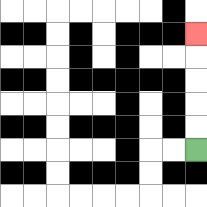{'start': '[8, 6]', 'end': '[8, 1]', 'path_directions': 'U,U,U,U,U', 'path_coordinates': '[[8, 6], [8, 5], [8, 4], [8, 3], [8, 2], [8, 1]]'}